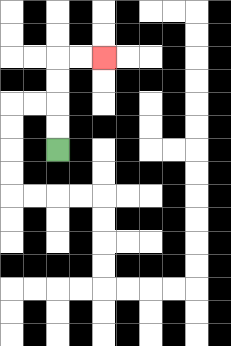{'start': '[2, 6]', 'end': '[4, 2]', 'path_directions': 'U,U,U,U,R,R', 'path_coordinates': '[[2, 6], [2, 5], [2, 4], [2, 3], [2, 2], [3, 2], [4, 2]]'}